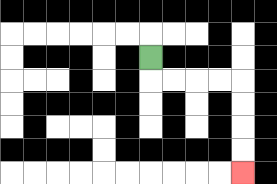{'start': '[6, 2]', 'end': '[10, 7]', 'path_directions': 'D,R,R,R,R,D,D,D,D', 'path_coordinates': '[[6, 2], [6, 3], [7, 3], [8, 3], [9, 3], [10, 3], [10, 4], [10, 5], [10, 6], [10, 7]]'}